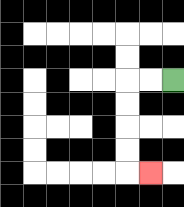{'start': '[7, 3]', 'end': '[6, 7]', 'path_directions': 'L,L,D,D,D,D,R', 'path_coordinates': '[[7, 3], [6, 3], [5, 3], [5, 4], [5, 5], [5, 6], [5, 7], [6, 7]]'}